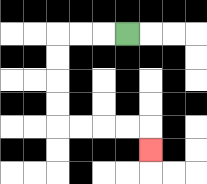{'start': '[5, 1]', 'end': '[6, 6]', 'path_directions': 'L,L,L,D,D,D,D,R,R,R,R,D', 'path_coordinates': '[[5, 1], [4, 1], [3, 1], [2, 1], [2, 2], [2, 3], [2, 4], [2, 5], [3, 5], [4, 5], [5, 5], [6, 5], [6, 6]]'}